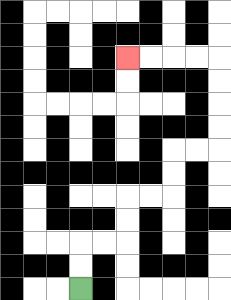{'start': '[3, 12]', 'end': '[5, 2]', 'path_directions': 'U,U,R,R,U,U,R,R,U,U,R,R,U,U,U,U,L,L,L,L', 'path_coordinates': '[[3, 12], [3, 11], [3, 10], [4, 10], [5, 10], [5, 9], [5, 8], [6, 8], [7, 8], [7, 7], [7, 6], [8, 6], [9, 6], [9, 5], [9, 4], [9, 3], [9, 2], [8, 2], [7, 2], [6, 2], [5, 2]]'}